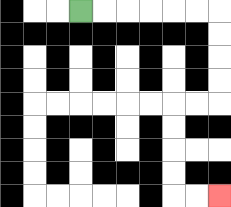{'start': '[3, 0]', 'end': '[9, 8]', 'path_directions': 'R,R,R,R,R,R,D,D,D,D,L,L,D,D,D,D,R,R', 'path_coordinates': '[[3, 0], [4, 0], [5, 0], [6, 0], [7, 0], [8, 0], [9, 0], [9, 1], [9, 2], [9, 3], [9, 4], [8, 4], [7, 4], [7, 5], [7, 6], [7, 7], [7, 8], [8, 8], [9, 8]]'}